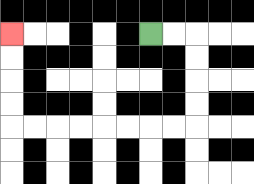{'start': '[6, 1]', 'end': '[0, 1]', 'path_directions': 'R,R,D,D,D,D,L,L,L,L,L,L,L,L,U,U,U,U', 'path_coordinates': '[[6, 1], [7, 1], [8, 1], [8, 2], [8, 3], [8, 4], [8, 5], [7, 5], [6, 5], [5, 5], [4, 5], [3, 5], [2, 5], [1, 5], [0, 5], [0, 4], [0, 3], [0, 2], [0, 1]]'}